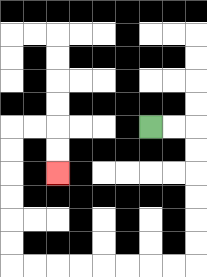{'start': '[6, 5]', 'end': '[2, 7]', 'path_directions': 'R,R,D,D,D,D,D,D,L,L,L,L,L,L,L,L,U,U,U,U,U,U,R,R,D,D', 'path_coordinates': '[[6, 5], [7, 5], [8, 5], [8, 6], [8, 7], [8, 8], [8, 9], [8, 10], [8, 11], [7, 11], [6, 11], [5, 11], [4, 11], [3, 11], [2, 11], [1, 11], [0, 11], [0, 10], [0, 9], [0, 8], [0, 7], [0, 6], [0, 5], [1, 5], [2, 5], [2, 6], [2, 7]]'}